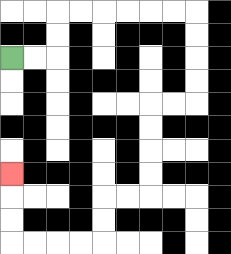{'start': '[0, 2]', 'end': '[0, 7]', 'path_directions': 'R,R,U,U,R,R,R,R,R,R,D,D,D,D,L,L,D,D,D,D,L,L,D,D,L,L,L,L,U,U,U', 'path_coordinates': '[[0, 2], [1, 2], [2, 2], [2, 1], [2, 0], [3, 0], [4, 0], [5, 0], [6, 0], [7, 0], [8, 0], [8, 1], [8, 2], [8, 3], [8, 4], [7, 4], [6, 4], [6, 5], [6, 6], [6, 7], [6, 8], [5, 8], [4, 8], [4, 9], [4, 10], [3, 10], [2, 10], [1, 10], [0, 10], [0, 9], [0, 8], [0, 7]]'}